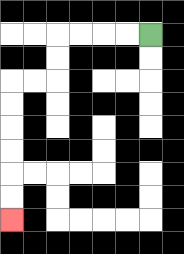{'start': '[6, 1]', 'end': '[0, 9]', 'path_directions': 'L,L,L,L,D,D,L,L,D,D,D,D,D,D', 'path_coordinates': '[[6, 1], [5, 1], [4, 1], [3, 1], [2, 1], [2, 2], [2, 3], [1, 3], [0, 3], [0, 4], [0, 5], [0, 6], [0, 7], [0, 8], [0, 9]]'}